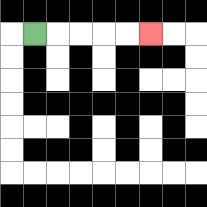{'start': '[1, 1]', 'end': '[6, 1]', 'path_directions': 'R,R,R,R,R', 'path_coordinates': '[[1, 1], [2, 1], [3, 1], [4, 1], [5, 1], [6, 1]]'}